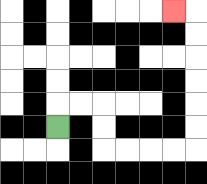{'start': '[2, 5]', 'end': '[7, 0]', 'path_directions': 'U,R,R,D,D,R,R,R,R,U,U,U,U,U,U,L', 'path_coordinates': '[[2, 5], [2, 4], [3, 4], [4, 4], [4, 5], [4, 6], [5, 6], [6, 6], [7, 6], [8, 6], [8, 5], [8, 4], [8, 3], [8, 2], [8, 1], [8, 0], [7, 0]]'}